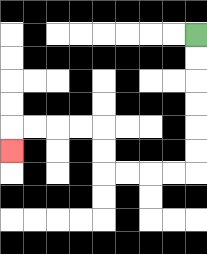{'start': '[8, 1]', 'end': '[0, 6]', 'path_directions': 'D,D,D,D,D,D,L,L,L,L,U,U,L,L,L,L,D', 'path_coordinates': '[[8, 1], [8, 2], [8, 3], [8, 4], [8, 5], [8, 6], [8, 7], [7, 7], [6, 7], [5, 7], [4, 7], [4, 6], [4, 5], [3, 5], [2, 5], [1, 5], [0, 5], [0, 6]]'}